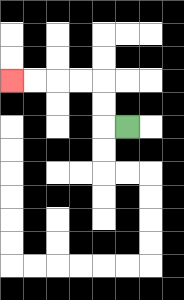{'start': '[5, 5]', 'end': '[0, 3]', 'path_directions': 'L,U,U,L,L,L,L', 'path_coordinates': '[[5, 5], [4, 5], [4, 4], [4, 3], [3, 3], [2, 3], [1, 3], [0, 3]]'}